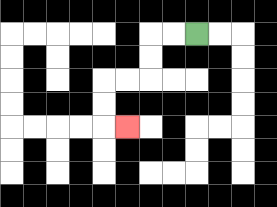{'start': '[8, 1]', 'end': '[5, 5]', 'path_directions': 'L,L,D,D,L,L,D,D,R', 'path_coordinates': '[[8, 1], [7, 1], [6, 1], [6, 2], [6, 3], [5, 3], [4, 3], [4, 4], [4, 5], [5, 5]]'}